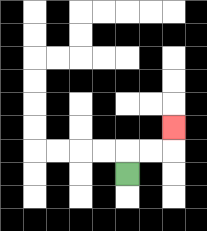{'start': '[5, 7]', 'end': '[7, 5]', 'path_directions': 'U,R,R,U', 'path_coordinates': '[[5, 7], [5, 6], [6, 6], [7, 6], [7, 5]]'}